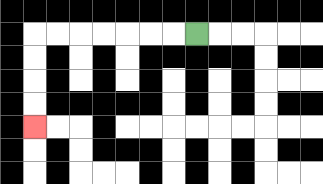{'start': '[8, 1]', 'end': '[1, 5]', 'path_directions': 'L,L,L,L,L,L,L,D,D,D,D', 'path_coordinates': '[[8, 1], [7, 1], [6, 1], [5, 1], [4, 1], [3, 1], [2, 1], [1, 1], [1, 2], [1, 3], [1, 4], [1, 5]]'}